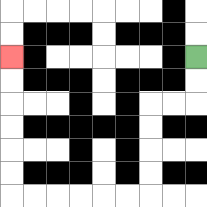{'start': '[8, 2]', 'end': '[0, 2]', 'path_directions': 'D,D,L,L,D,D,D,D,L,L,L,L,L,L,U,U,U,U,U,U', 'path_coordinates': '[[8, 2], [8, 3], [8, 4], [7, 4], [6, 4], [6, 5], [6, 6], [6, 7], [6, 8], [5, 8], [4, 8], [3, 8], [2, 8], [1, 8], [0, 8], [0, 7], [0, 6], [0, 5], [0, 4], [0, 3], [0, 2]]'}